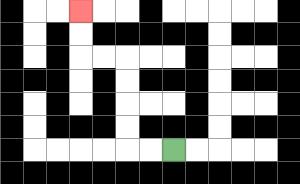{'start': '[7, 6]', 'end': '[3, 0]', 'path_directions': 'L,L,U,U,U,U,L,L,U,U', 'path_coordinates': '[[7, 6], [6, 6], [5, 6], [5, 5], [5, 4], [5, 3], [5, 2], [4, 2], [3, 2], [3, 1], [3, 0]]'}